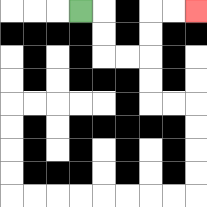{'start': '[3, 0]', 'end': '[8, 0]', 'path_directions': 'R,D,D,R,R,U,U,R,R', 'path_coordinates': '[[3, 0], [4, 0], [4, 1], [4, 2], [5, 2], [6, 2], [6, 1], [6, 0], [7, 0], [8, 0]]'}